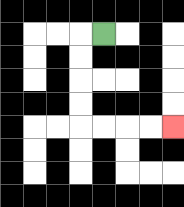{'start': '[4, 1]', 'end': '[7, 5]', 'path_directions': 'L,D,D,D,D,R,R,R,R', 'path_coordinates': '[[4, 1], [3, 1], [3, 2], [3, 3], [3, 4], [3, 5], [4, 5], [5, 5], [6, 5], [7, 5]]'}